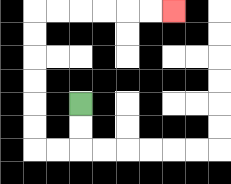{'start': '[3, 4]', 'end': '[7, 0]', 'path_directions': 'D,D,L,L,U,U,U,U,U,U,R,R,R,R,R,R', 'path_coordinates': '[[3, 4], [3, 5], [3, 6], [2, 6], [1, 6], [1, 5], [1, 4], [1, 3], [1, 2], [1, 1], [1, 0], [2, 0], [3, 0], [4, 0], [5, 0], [6, 0], [7, 0]]'}